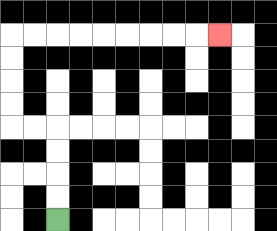{'start': '[2, 9]', 'end': '[9, 1]', 'path_directions': 'U,U,U,U,L,L,U,U,U,U,R,R,R,R,R,R,R,R,R', 'path_coordinates': '[[2, 9], [2, 8], [2, 7], [2, 6], [2, 5], [1, 5], [0, 5], [0, 4], [0, 3], [0, 2], [0, 1], [1, 1], [2, 1], [3, 1], [4, 1], [5, 1], [6, 1], [7, 1], [8, 1], [9, 1]]'}